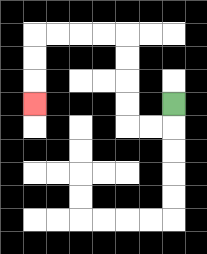{'start': '[7, 4]', 'end': '[1, 4]', 'path_directions': 'D,L,L,U,U,U,U,L,L,L,L,D,D,D', 'path_coordinates': '[[7, 4], [7, 5], [6, 5], [5, 5], [5, 4], [5, 3], [5, 2], [5, 1], [4, 1], [3, 1], [2, 1], [1, 1], [1, 2], [1, 3], [1, 4]]'}